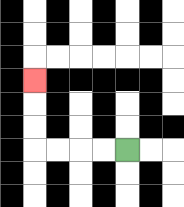{'start': '[5, 6]', 'end': '[1, 3]', 'path_directions': 'L,L,L,L,U,U,U', 'path_coordinates': '[[5, 6], [4, 6], [3, 6], [2, 6], [1, 6], [1, 5], [1, 4], [1, 3]]'}